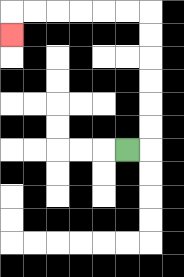{'start': '[5, 6]', 'end': '[0, 1]', 'path_directions': 'R,U,U,U,U,U,U,L,L,L,L,L,L,D', 'path_coordinates': '[[5, 6], [6, 6], [6, 5], [6, 4], [6, 3], [6, 2], [6, 1], [6, 0], [5, 0], [4, 0], [3, 0], [2, 0], [1, 0], [0, 0], [0, 1]]'}